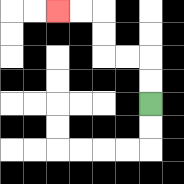{'start': '[6, 4]', 'end': '[2, 0]', 'path_directions': 'U,U,L,L,U,U,L,L', 'path_coordinates': '[[6, 4], [6, 3], [6, 2], [5, 2], [4, 2], [4, 1], [4, 0], [3, 0], [2, 0]]'}